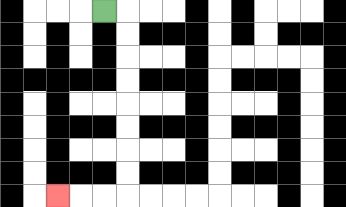{'start': '[4, 0]', 'end': '[2, 8]', 'path_directions': 'R,D,D,D,D,D,D,D,D,L,L,L', 'path_coordinates': '[[4, 0], [5, 0], [5, 1], [5, 2], [5, 3], [5, 4], [5, 5], [5, 6], [5, 7], [5, 8], [4, 8], [3, 8], [2, 8]]'}